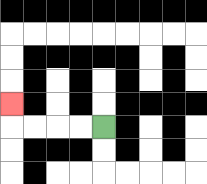{'start': '[4, 5]', 'end': '[0, 4]', 'path_directions': 'L,L,L,L,U', 'path_coordinates': '[[4, 5], [3, 5], [2, 5], [1, 5], [0, 5], [0, 4]]'}